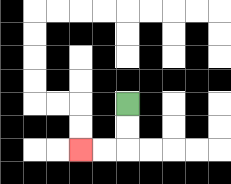{'start': '[5, 4]', 'end': '[3, 6]', 'path_directions': 'D,D,L,L', 'path_coordinates': '[[5, 4], [5, 5], [5, 6], [4, 6], [3, 6]]'}